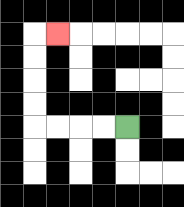{'start': '[5, 5]', 'end': '[2, 1]', 'path_directions': 'L,L,L,L,U,U,U,U,R', 'path_coordinates': '[[5, 5], [4, 5], [3, 5], [2, 5], [1, 5], [1, 4], [1, 3], [1, 2], [1, 1], [2, 1]]'}